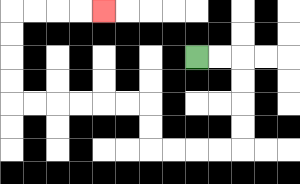{'start': '[8, 2]', 'end': '[4, 0]', 'path_directions': 'R,R,D,D,D,D,L,L,L,L,U,U,L,L,L,L,L,L,U,U,U,U,R,R,R,R', 'path_coordinates': '[[8, 2], [9, 2], [10, 2], [10, 3], [10, 4], [10, 5], [10, 6], [9, 6], [8, 6], [7, 6], [6, 6], [6, 5], [6, 4], [5, 4], [4, 4], [3, 4], [2, 4], [1, 4], [0, 4], [0, 3], [0, 2], [0, 1], [0, 0], [1, 0], [2, 0], [3, 0], [4, 0]]'}